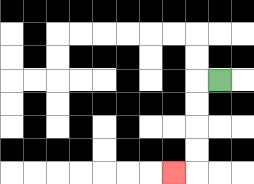{'start': '[9, 3]', 'end': '[7, 7]', 'path_directions': 'L,D,D,D,D,L', 'path_coordinates': '[[9, 3], [8, 3], [8, 4], [8, 5], [8, 6], [8, 7], [7, 7]]'}